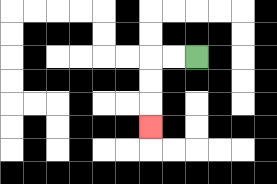{'start': '[8, 2]', 'end': '[6, 5]', 'path_directions': 'L,L,D,D,D', 'path_coordinates': '[[8, 2], [7, 2], [6, 2], [6, 3], [6, 4], [6, 5]]'}